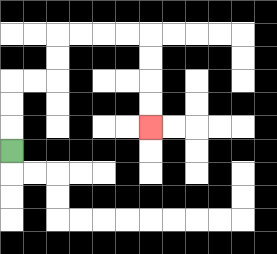{'start': '[0, 6]', 'end': '[6, 5]', 'path_directions': 'U,U,U,R,R,U,U,R,R,R,R,D,D,D,D', 'path_coordinates': '[[0, 6], [0, 5], [0, 4], [0, 3], [1, 3], [2, 3], [2, 2], [2, 1], [3, 1], [4, 1], [5, 1], [6, 1], [6, 2], [6, 3], [6, 4], [6, 5]]'}